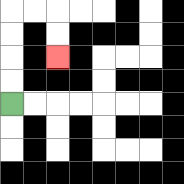{'start': '[0, 4]', 'end': '[2, 2]', 'path_directions': 'U,U,U,U,R,R,D,D', 'path_coordinates': '[[0, 4], [0, 3], [0, 2], [0, 1], [0, 0], [1, 0], [2, 0], [2, 1], [2, 2]]'}